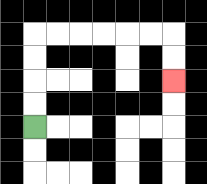{'start': '[1, 5]', 'end': '[7, 3]', 'path_directions': 'U,U,U,U,R,R,R,R,R,R,D,D', 'path_coordinates': '[[1, 5], [1, 4], [1, 3], [1, 2], [1, 1], [2, 1], [3, 1], [4, 1], [5, 1], [6, 1], [7, 1], [7, 2], [7, 3]]'}